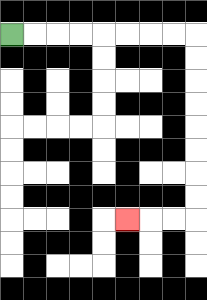{'start': '[0, 1]', 'end': '[5, 9]', 'path_directions': 'R,R,R,R,R,R,R,R,D,D,D,D,D,D,D,D,L,L,L', 'path_coordinates': '[[0, 1], [1, 1], [2, 1], [3, 1], [4, 1], [5, 1], [6, 1], [7, 1], [8, 1], [8, 2], [8, 3], [8, 4], [8, 5], [8, 6], [8, 7], [8, 8], [8, 9], [7, 9], [6, 9], [5, 9]]'}